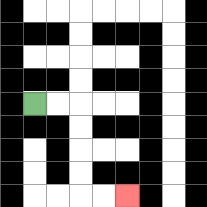{'start': '[1, 4]', 'end': '[5, 8]', 'path_directions': 'R,R,D,D,D,D,R,R', 'path_coordinates': '[[1, 4], [2, 4], [3, 4], [3, 5], [3, 6], [3, 7], [3, 8], [4, 8], [5, 8]]'}